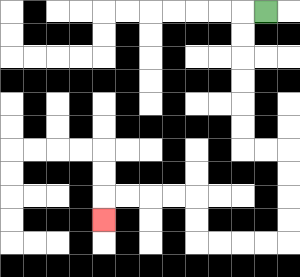{'start': '[11, 0]', 'end': '[4, 9]', 'path_directions': 'L,D,D,D,D,D,D,R,R,D,D,D,D,L,L,L,L,U,U,L,L,L,L,D', 'path_coordinates': '[[11, 0], [10, 0], [10, 1], [10, 2], [10, 3], [10, 4], [10, 5], [10, 6], [11, 6], [12, 6], [12, 7], [12, 8], [12, 9], [12, 10], [11, 10], [10, 10], [9, 10], [8, 10], [8, 9], [8, 8], [7, 8], [6, 8], [5, 8], [4, 8], [4, 9]]'}